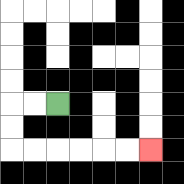{'start': '[2, 4]', 'end': '[6, 6]', 'path_directions': 'L,L,D,D,R,R,R,R,R,R', 'path_coordinates': '[[2, 4], [1, 4], [0, 4], [0, 5], [0, 6], [1, 6], [2, 6], [3, 6], [4, 6], [5, 6], [6, 6]]'}